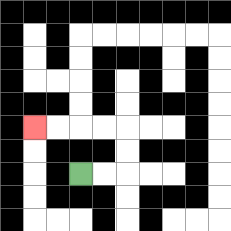{'start': '[3, 7]', 'end': '[1, 5]', 'path_directions': 'R,R,U,U,L,L,L,L', 'path_coordinates': '[[3, 7], [4, 7], [5, 7], [5, 6], [5, 5], [4, 5], [3, 5], [2, 5], [1, 5]]'}